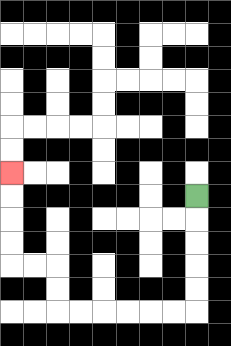{'start': '[8, 8]', 'end': '[0, 7]', 'path_directions': 'D,D,D,D,D,L,L,L,L,L,L,U,U,L,L,U,U,U,U', 'path_coordinates': '[[8, 8], [8, 9], [8, 10], [8, 11], [8, 12], [8, 13], [7, 13], [6, 13], [5, 13], [4, 13], [3, 13], [2, 13], [2, 12], [2, 11], [1, 11], [0, 11], [0, 10], [0, 9], [0, 8], [0, 7]]'}